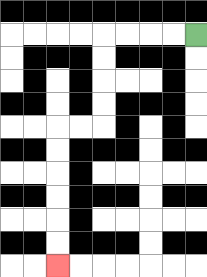{'start': '[8, 1]', 'end': '[2, 11]', 'path_directions': 'L,L,L,L,D,D,D,D,L,L,D,D,D,D,D,D', 'path_coordinates': '[[8, 1], [7, 1], [6, 1], [5, 1], [4, 1], [4, 2], [4, 3], [4, 4], [4, 5], [3, 5], [2, 5], [2, 6], [2, 7], [2, 8], [2, 9], [2, 10], [2, 11]]'}